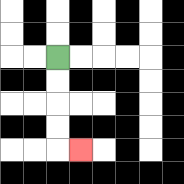{'start': '[2, 2]', 'end': '[3, 6]', 'path_directions': 'D,D,D,D,R', 'path_coordinates': '[[2, 2], [2, 3], [2, 4], [2, 5], [2, 6], [3, 6]]'}